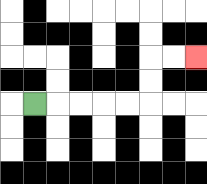{'start': '[1, 4]', 'end': '[8, 2]', 'path_directions': 'R,R,R,R,R,U,U,R,R', 'path_coordinates': '[[1, 4], [2, 4], [3, 4], [4, 4], [5, 4], [6, 4], [6, 3], [6, 2], [7, 2], [8, 2]]'}